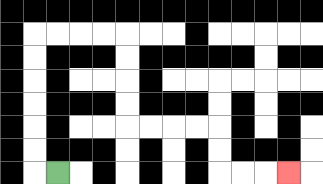{'start': '[2, 7]', 'end': '[12, 7]', 'path_directions': 'L,U,U,U,U,U,U,R,R,R,R,D,D,D,D,R,R,R,R,D,D,R,R,R', 'path_coordinates': '[[2, 7], [1, 7], [1, 6], [1, 5], [1, 4], [1, 3], [1, 2], [1, 1], [2, 1], [3, 1], [4, 1], [5, 1], [5, 2], [5, 3], [5, 4], [5, 5], [6, 5], [7, 5], [8, 5], [9, 5], [9, 6], [9, 7], [10, 7], [11, 7], [12, 7]]'}